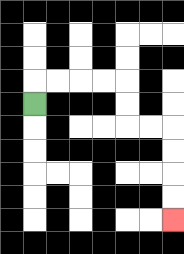{'start': '[1, 4]', 'end': '[7, 9]', 'path_directions': 'U,R,R,R,R,D,D,R,R,D,D,D,D', 'path_coordinates': '[[1, 4], [1, 3], [2, 3], [3, 3], [4, 3], [5, 3], [5, 4], [5, 5], [6, 5], [7, 5], [7, 6], [7, 7], [7, 8], [7, 9]]'}